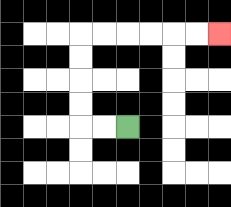{'start': '[5, 5]', 'end': '[9, 1]', 'path_directions': 'L,L,U,U,U,U,R,R,R,R,R,R', 'path_coordinates': '[[5, 5], [4, 5], [3, 5], [3, 4], [3, 3], [3, 2], [3, 1], [4, 1], [5, 1], [6, 1], [7, 1], [8, 1], [9, 1]]'}